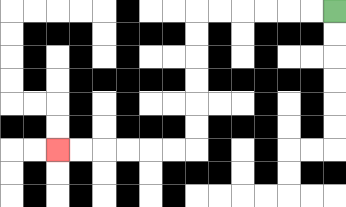{'start': '[14, 0]', 'end': '[2, 6]', 'path_directions': 'L,L,L,L,L,L,D,D,D,D,D,D,L,L,L,L,L,L', 'path_coordinates': '[[14, 0], [13, 0], [12, 0], [11, 0], [10, 0], [9, 0], [8, 0], [8, 1], [8, 2], [8, 3], [8, 4], [8, 5], [8, 6], [7, 6], [6, 6], [5, 6], [4, 6], [3, 6], [2, 6]]'}